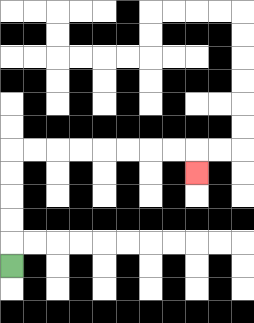{'start': '[0, 11]', 'end': '[8, 7]', 'path_directions': 'U,U,U,U,U,R,R,R,R,R,R,R,R,D', 'path_coordinates': '[[0, 11], [0, 10], [0, 9], [0, 8], [0, 7], [0, 6], [1, 6], [2, 6], [3, 6], [4, 6], [5, 6], [6, 6], [7, 6], [8, 6], [8, 7]]'}